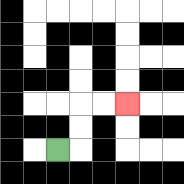{'start': '[2, 6]', 'end': '[5, 4]', 'path_directions': 'R,U,U,R,R', 'path_coordinates': '[[2, 6], [3, 6], [3, 5], [3, 4], [4, 4], [5, 4]]'}